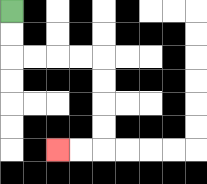{'start': '[0, 0]', 'end': '[2, 6]', 'path_directions': 'D,D,R,R,R,R,D,D,D,D,L,L', 'path_coordinates': '[[0, 0], [0, 1], [0, 2], [1, 2], [2, 2], [3, 2], [4, 2], [4, 3], [4, 4], [4, 5], [4, 6], [3, 6], [2, 6]]'}